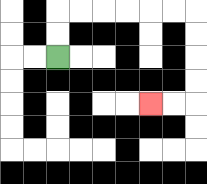{'start': '[2, 2]', 'end': '[6, 4]', 'path_directions': 'U,U,R,R,R,R,R,R,D,D,D,D,L,L', 'path_coordinates': '[[2, 2], [2, 1], [2, 0], [3, 0], [4, 0], [5, 0], [6, 0], [7, 0], [8, 0], [8, 1], [8, 2], [8, 3], [8, 4], [7, 4], [6, 4]]'}